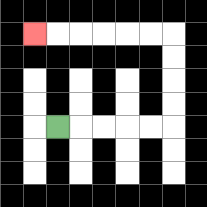{'start': '[2, 5]', 'end': '[1, 1]', 'path_directions': 'R,R,R,R,R,U,U,U,U,L,L,L,L,L,L', 'path_coordinates': '[[2, 5], [3, 5], [4, 5], [5, 5], [6, 5], [7, 5], [7, 4], [7, 3], [7, 2], [7, 1], [6, 1], [5, 1], [4, 1], [3, 1], [2, 1], [1, 1]]'}